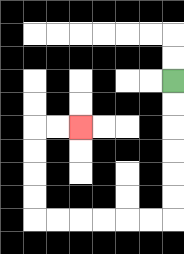{'start': '[7, 3]', 'end': '[3, 5]', 'path_directions': 'D,D,D,D,D,D,L,L,L,L,L,L,U,U,U,U,R,R', 'path_coordinates': '[[7, 3], [7, 4], [7, 5], [7, 6], [7, 7], [7, 8], [7, 9], [6, 9], [5, 9], [4, 9], [3, 9], [2, 9], [1, 9], [1, 8], [1, 7], [1, 6], [1, 5], [2, 5], [3, 5]]'}